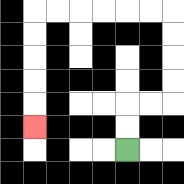{'start': '[5, 6]', 'end': '[1, 5]', 'path_directions': 'U,U,R,R,U,U,U,U,L,L,L,L,L,L,D,D,D,D,D', 'path_coordinates': '[[5, 6], [5, 5], [5, 4], [6, 4], [7, 4], [7, 3], [7, 2], [7, 1], [7, 0], [6, 0], [5, 0], [4, 0], [3, 0], [2, 0], [1, 0], [1, 1], [1, 2], [1, 3], [1, 4], [1, 5]]'}